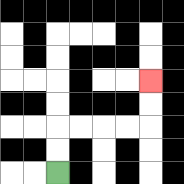{'start': '[2, 7]', 'end': '[6, 3]', 'path_directions': 'U,U,R,R,R,R,U,U', 'path_coordinates': '[[2, 7], [2, 6], [2, 5], [3, 5], [4, 5], [5, 5], [6, 5], [6, 4], [6, 3]]'}